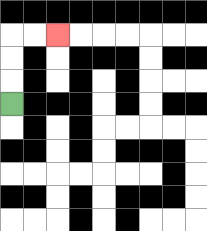{'start': '[0, 4]', 'end': '[2, 1]', 'path_directions': 'U,U,U,R,R', 'path_coordinates': '[[0, 4], [0, 3], [0, 2], [0, 1], [1, 1], [2, 1]]'}